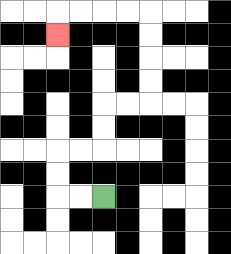{'start': '[4, 8]', 'end': '[2, 1]', 'path_directions': 'L,L,U,U,R,R,U,U,R,R,U,U,U,U,L,L,L,L,D', 'path_coordinates': '[[4, 8], [3, 8], [2, 8], [2, 7], [2, 6], [3, 6], [4, 6], [4, 5], [4, 4], [5, 4], [6, 4], [6, 3], [6, 2], [6, 1], [6, 0], [5, 0], [4, 0], [3, 0], [2, 0], [2, 1]]'}